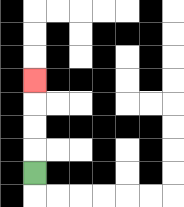{'start': '[1, 7]', 'end': '[1, 3]', 'path_directions': 'U,U,U,U', 'path_coordinates': '[[1, 7], [1, 6], [1, 5], [1, 4], [1, 3]]'}